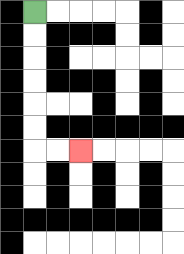{'start': '[1, 0]', 'end': '[3, 6]', 'path_directions': 'D,D,D,D,D,D,R,R', 'path_coordinates': '[[1, 0], [1, 1], [1, 2], [1, 3], [1, 4], [1, 5], [1, 6], [2, 6], [3, 6]]'}